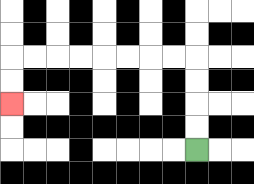{'start': '[8, 6]', 'end': '[0, 4]', 'path_directions': 'U,U,U,U,L,L,L,L,L,L,L,L,D,D', 'path_coordinates': '[[8, 6], [8, 5], [8, 4], [8, 3], [8, 2], [7, 2], [6, 2], [5, 2], [4, 2], [3, 2], [2, 2], [1, 2], [0, 2], [0, 3], [0, 4]]'}